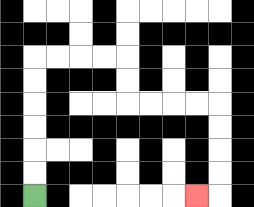{'start': '[1, 8]', 'end': '[8, 8]', 'path_directions': 'U,U,U,U,U,U,R,R,R,R,D,D,R,R,R,R,D,D,D,D,L', 'path_coordinates': '[[1, 8], [1, 7], [1, 6], [1, 5], [1, 4], [1, 3], [1, 2], [2, 2], [3, 2], [4, 2], [5, 2], [5, 3], [5, 4], [6, 4], [7, 4], [8, 4], [9, 4], [9, 5], [9, 6], [9, 7], [9, 8], [8, 8]]'}